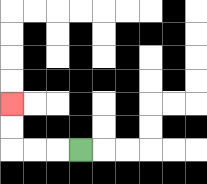{'start': '[3, 6]', 'end': '[0, 4]', 'path_directions': 'L,L,L,U,U', 'path_coordinates': '[[3, 6], [2, 6], [1, 6], [0, 6], [0, 5], [0, 4]]'}